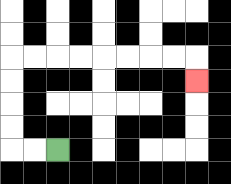{'start': '[2, 6]', 'end': '[8, 3]', 'path_directions': 'L,L,U,U,U,U,R,R,R,R,R,R,R,R,D', 'path_coordinates': '[[2, 6], [1, 6], [0, 6], [0, 5], [0, 4], [0, 3], [0, 2], [1, 2], [2, 2], [3, 2], [4, 2], [5, 2], [6, 2], [7, 2], [8, 2], [8, 3]]'}